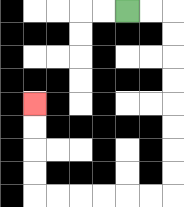{'start': '[5, 0]', 'end': '[1, 4]', 'path_directions': 'R,R,D,D,D,D,D,D,D,D,L,L,L,L,L,L,U,U,U,U', 'path_coordinates': '[[5, 0], [6, 0], [7, 0], [7, 1], [7, 2], [7, 3], [7, 4], [7, 5], [7, 6], [7, 7], [7, 8], [6, 8], [5, 8], [4, 8], [3, 8], [2, 8], [1, 8], [1, 7], [1, 6], [1, 5], [1, 4]]'}